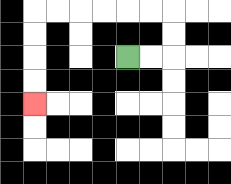{'start': '[5, 2]', 'end': '[1, 4]', 'path_directions': 'R,R,U,U,L,L,L,L,L,L,D,D,D,D', 'path_coordinates': '[[5, 2], [6, 2], [7, 2], [7, 1], [7, 0], [6, 0], [5, 0], [4, 0], [3, 0], [2, 0], [1, 0], [1, 1], [1, 2], [1, 3], [1, 4]]'}